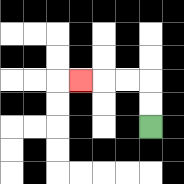{'start': '[6, 5]', 'end': '[3, 3]', 'path_directions': 'U,U,L,L,L', 'path_coordinates': '[[6, 5], [6, 4], [6, 3], [5, 3], [4, 3], [3, 3]]'}